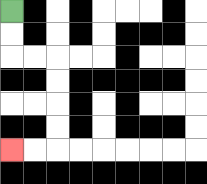{'start': '[0, 0]', 'end': '[0, 6]', 'path_directions': 'D,D,R,R,D,D,D,D,L,L', 'path_coordinates': '[[0, 0], [0, 1], [0, 2], [1, 2], [2, 2], [2, 3], [2, 4], [2, 5], [2, 6], [1, 6], [0, 6]]'}